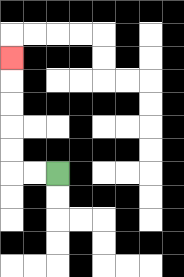{'start': '[2, 7]', 'end': '[0, 2]', 'path_directions': 'L,L,U,U,U,U,U', 'path_coordinates': '[[2, 7], [1, 7], [0, 7], [0, 6], [0, 5], [0, 4], [0, 3], [0, 2]]'}